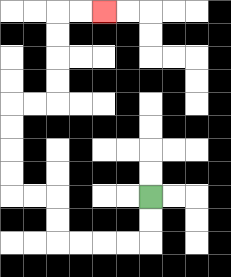{'start': '[6, 8]', 'end': '[4, 0]', 'path_directions': 'D,D,L,L,L,L,U,U,L,L,U,U,U,U,R,R,U,U,U,U,R,R', 'path_coordinates': '[[6, 8], [6, 9], [6, 10], [5, 10], [4, 10], [3, 10], [2, 10], [2, 9], [2, 8], [1, 8], [0, 8], [0, 7], [0, 6], [0, 5], [0, 4], [1, 4], [2, 4], [2, 3], [2, 2], [2, 1], [2, 0], [3, 0], [4, 0]]'}